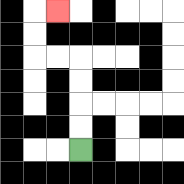{'start': '[3, 6]', 'end': '[2, 0]', 'path_directions': 'U,U,U,U,L,L,U,U,R', 'path_coordinates': '[[3, 6], [3, 5], [3, 4], [3, 3], [3, 2], [2, 2], [1, 2], [1, 1], [1, 0], [2, 0]]'}